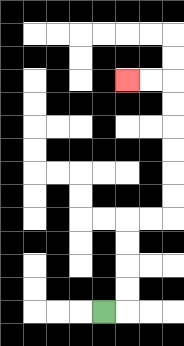{'start': '[4, 13]', 'end': '[5, 3]', 'path_directions': 'R,U,U,U,U,R,R,U,U,U,U,U,U,L,L', 'path_coordinates': '[[4, 13], [5, 13], [5, 12], [5, 11], [5, 10], [5, 9], [6, 9], [7, 9], [7, 8], [7, 7], [7, 6], [7, 5], [7, 4], [7, 3], [6, 3], [5, 3]]'}